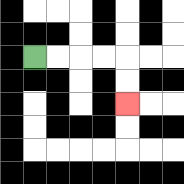{'start': '[1, 2]', 'end': '[5, 4]', 'path_directions': 'R,R,R,R,D,D', 'path_coordinates': '[[1, 2], [2, 2], [3, 2], [4, 2], [5, 2], [5, 3], [5, 4]]'}